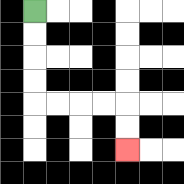{'start': '[1, 0]', 'end': '[5, 6]', 'path_directions': 'D,D,D,D,R,R,R,R,D,D', 'path_coordinates': '[[1, 0], [1, 1], [1, 2], [1, 3], [1, 4], [2, 4], [3, 4], [4, 4], [5, 4], [5, 5], [5, 6]]'}